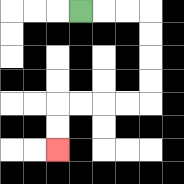{'start': '[3, 0]', 'end': '[2, 6]', 'path_directions': 'R,R,R,D,D,D,D,L,L,L,L,D,D', 'path_coordinates': '[[3, 0], [4, 0], [5, 0], [6, 0], [6, 1], [6, 2], [6, 3], [6, 4], [5, 4], [4, 4], [3, 4], [2, 4], [2, 5], [2, 6]]'}